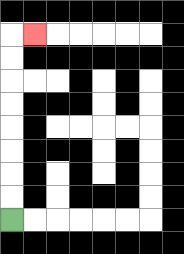{'start': '[0, 9]', 'end': '[1, 1]', 'path_directions': 'U,U,U,U,U,U,U,U,R', 'path_coordinates': '[[0, 9], [0, 8], [0, 7], [0, 6], [0, 5], [0, 4], [0, 3], [0, 2], [0, 1], [1, 1]]'}